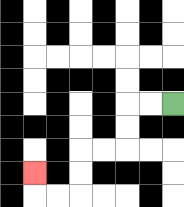{'start': '[7, 4]', 'end': '[1, 7]', 'path_directions': 'L,L,D,D,L,L,D,D,L,L,U', 'path_coordinates': '[[7, 4], [6, 4], [5, 4], [5, 5], [5, 6], [4, 6], [3, 6], [3, 7], [3, 8], [2, 8], [1, 8], [1, 7]]'}